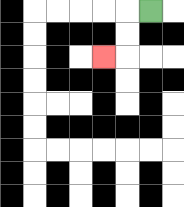{'start': '[6, 0]', 'end': '[4, 2]', 'path_directions': 'L,D,D,L', 'path_coordinates': '[[6, 0], [5, 0], [5, 1], [5, 2], [4, 2]]'}